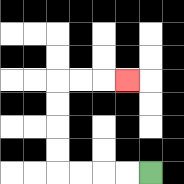{'start': '[6, 7]', 'end': '[5, 3]', 'path_directions': 'L,L,L,L,U,U,U,U,R,R,R', 'path_coordinates': '[[6, 7], [5, 7], [4, 7], [3, 7], [2, 7], [2, 6], [2, 5], [2, 4], [2, 3], [3, 3], [4, 3], [5, 3]]'}